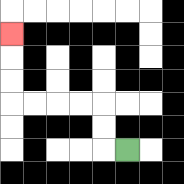{'start': '[5, 6]', 'end': '[0, 1]', 'path_directions': 'L,U,U,L,L,L,L,U,U,U', 'path_coordinates': '[[5, 6], [4, 6], [4, 5], [4, 4], [3, 4], [2, 4], [1, 4], [0, 4], [0, 3], [0, 2], [0, 1]]'}